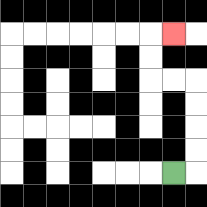{'start': '[7, 7]', 'end': '[7, 1]', 'path_directions': 'R,U,U,U,U,L,L,U,U,R', 'path_coordinates': '[[7, 7], [8, 7], [8, 6], [8, 5], [8, 4], [8, 3], [7, 3], [6, 3], [6, 2], [6, 1], [7, 1]]'}